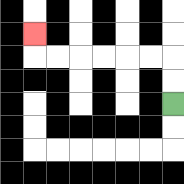{'start': '[7, 4]', 'end': '[1, 1]', 'path_directions': 'U,U,L,L,L,L,L,L,U', 'path_coordinates': '[[7, 4], [7, 3], [7, 2], [6, 2], [5, 2], [4, 2], [3, 2], [2, 2], [1, 2], [1, 1]]'}